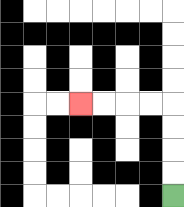{'start': '[7, 8]', 'end': '[3, 4]', 'path_directions': 'U,U,U,U,L,L,L,L', 'path_coordinates': '[[7, 8], [7, 7], [7, 6], [7, 5], [7, 4], [6, 4], [5, 4], [4, 4], [3, 4]]'}